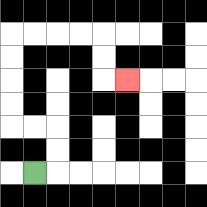{'start': '[1, 7]', 'end': '[5, 3]', 'path_directions': 'R,U,U,L,L,U,U,U,U,R,R,R,R,D,D,R', 'path_coordinates': '[[1, 7], [2, 7], [2, 6], [2, 5], [1, 5], [0, 5], [0, 4], [0, 3], [0, 2], [0, 1], [1, 1], [2, 1], [3, 1], [4, 1], [4, 2], [4, 3], [5, 3]]'}